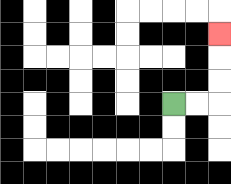{'start': '[7, 4]', 'end': '[9, 1]', 'path_directions': 'R,R,U,U,U', 'path_coordinates': '[[7, 4], [8, 4], [9, 4], [9, 3], [9, 2], [9, 1]]'}